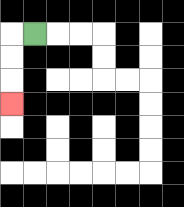{'start': '[1, 1]', 'end': '[0, 4]', 'path_directions': 'L,D,D,D', 'path_coordinates': '[[1, 1], [0, 1], [0, 2], [0, 3], [0, 4]]'}